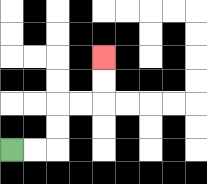{'start': '[0, 6]', 'end': '[4, 2]', 'path_directions': 'R,R,U,U,R,R,U,U', 'path_coordinates': '[[0, 6], [1, 6], [2, 6], [2, 5], [2, 4], [3, 4], [4, 4], [4, 3], [4, 2]]'}